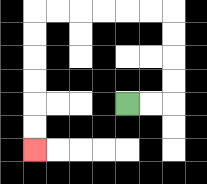{'start': '[5, 4]', 'end': '[1, 6]', 'path_directions': 'R,R,U,U,U,U,L,L,L,L,L,L,D,D,D,D,D,D', 'path_coordinates': '[[5, 4], [6, 4], [7, 4], [7, 3], [7, 2], [7, 1], [7, 0], [6, 0], [5, 0], [4, 0], [3, 0], [2, 0], [1, 0], [1, 1], [1, 2], [1, 3], [1, 4], [1, 5], [1, 6]]'}